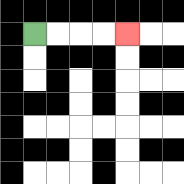{'start': '[1, 1]', 'end': '[5, 1]', 'path_directions': 'R,R,R,R', 'path_coordinates': '[[1, 1], [2, 1], [3, 1], [4, 1], [5, 1]]'}